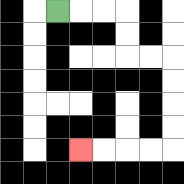{'start': '[2, 0]', 'end': '[3, 6]', 'path_directions': 'R,R,R,D,D,R,R,D,D,D,D,L,L,L,L', 'path_coordinates': '[[2, 0], [3, 0], [4, 0], [5, 0], [5, 1], [5, 2], [6, 2], [7, 2], [7, 3], [7, 4], [7, 5], [7, 6], [6, 6], [5, 6], [4, 6], [3, 6]]'}